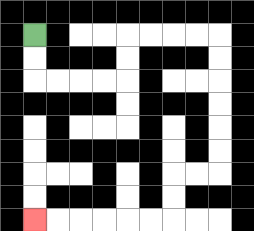{'start': '[1, 1]', 'end': '[1, 9]', 'path_directions': 'D,D,R,R,R,R,U,U,R,R,R,R,D,D,D,D,D,D,L,L,D,D,L,L,L,L,L,L', 'path_coordinates': '[[1, 1], [1, 2], [1, 3], [2, 3], [3, 3], [4, 3], [5, 3], [5, 2], [5, 1], [6, 1], [7, 1], [8, 1], [9, 1], [9, 2], [9, 3], [9, 4], [9, 5], [9, 6], [9, 7], [8, 7], [7, 7], [7, 8], [7, 9], [6, 9], [5, 9], [4, 9], [3, 9], [2, 9], [1, 9]]'}